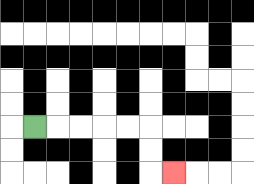{'start': '[1, 5]', 'end': '[7, 7]', 'path_directions': 'R,R,R,R,R,D,D,R', 'path_coordinates': '[[1, 5], [2, 5], [3, 5], [4, 5], [5, 5], [6, 5], [6, 6], [6, 7], [7, 7]]'}